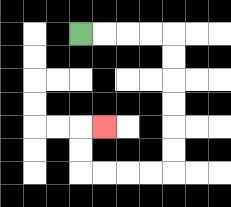{'start': '[3, 1]', 'end': '[4, 5]', 'path_directions': 'R,R,R,R,D,D,D,D,D,D,L,L,L,L,U,U,R', 'path_coordinates': '[[3, 1], [4, 1], [5, 1], [6, 1], [7, 1], [7, 2], [7, 3], [7, 4], [7, 5], [7, 6], [7, 7], [6, 7], [5, 7], [4, 7], [3, 7], [3, 6], [3, 5], [4, 5]]'}